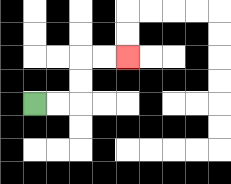{'start': '[1, 4]', 'end': '[5, 2]', 'path_directions': 'R,R,U,U,R,R', 'path_coordinates': '[[1, 4], [2, 4], [3, 4], [3, 3], [3, 2], [4, 2], [5, 2]]'}